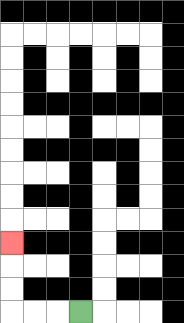{'start': '[3, 13]', 'end': '[0, 10]', 'path_directions': 'L,L,L,U,U,U', 'path_coordinates': '[[3, 13], [2, 13], [1, 13], [0, 13], [0, 12], [0, 11], [0, 10]]'}